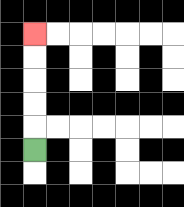{'start': '[1, 6]', 'end': '[1, 1]', 'path_directions': 'U,U,U,U,U', 'path_coordinates': '[[1, 6], [1, 5], [1, 4], [1, 3], [1, 2], [1, 1]]'}